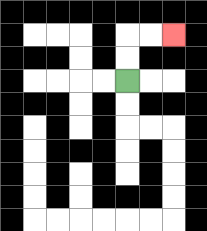{'start': '[5, 3]', 'end': '[7, 1]', 'path_directions': 'U,U,R,R', 'path_coordinates': '[[5, 3], [5, 2], [5, 1], [6, 1], [7, 1]]'}